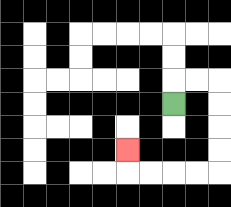{'start': '[7, 4]', 'end': '[5, 6]', 'path_directions': 'U,R,R,D,D,D,D,L,L,L,L,U', 'path_coordinates': '[[7, 4], [7, 3], [8, 3], [9, 3], [9, 4], [9, 5], [9, 6], [9, 7], [8, 7], [7, 7], [6, 7], [5, 7], [5, 6]]'}